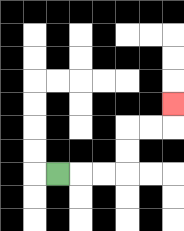{'start': '[2, 7]', 'end': '[7, 4]', 'path_directions': 'R,R,R,U,U,R,R,U', 'path_coordinates': '[[2, 7], [3, 7], [4, 7], [5, 7], [5, 6], [5, 5], [6, 5], [7, 5], [7, 4]]'}